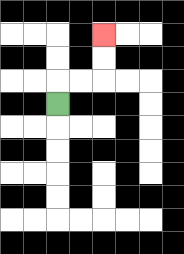{'start': '[2, 4]', 'end': '[4, 1]', 'path_directions': 'U,R,R,U,U', 'path_coordinates': '[[2, 4], [2, 3], [3, 3], [4, 3], [4, 2], [4, 1]]'}